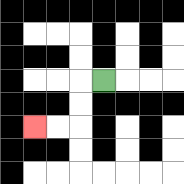{'start': '[4, 3]', 'end': '[1, 5]', 'path_directions': 'L,D,D,L,L', 'path_coordinates': '[[4, 3], [3, 3], [3, 4], [3, 5], [2, 5], [1, 5]]'}